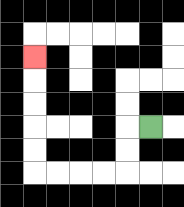{'start': '[6, 5]', 'end': '[1, 2]', 'path_directions': 'L,D,D,L,L,L,L,U,U,U,U,U', 'path_coordinates': '[[6, 5], [5, 5], [5, 6], [5, 7], [4, 7], [3, 7], [2, 7], [1, 7], [1, 6], [1, 5], [1, 4], [1, 3], [1, 2]]'}